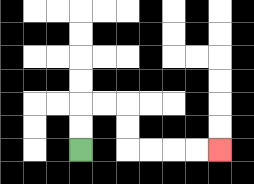{'start': '[3, 6]', 'end': '[9, 6]', 'path_directions': 'U,U,R,R,D,D,R,R,R,R', 'path_coordinates': '[[3, 6], [3, 5], [3, 4], [4, 4], [5, 4], [5, 5], [5, 6], [6, 6], [7, 6], [8, 6], [9, 6]]'}